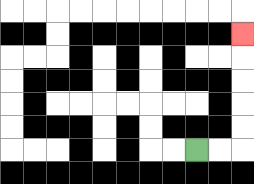{'start': '[8, 6]', 'end': '[10, 1]', 'path_directions': 'R,R,U,U,U,U,U', 'path_coordinates': '[[8, 6], [9, 6], [10, 6], [10, 5], [10, 4], [10, 3], [10, 2], [10, 1]]'}